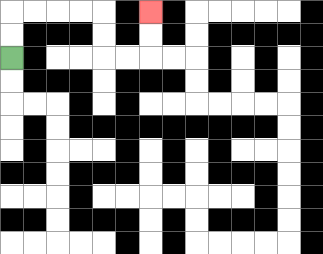{'start': '[0, 2]', 'end': '[6, 0]', 'path_directions': 'U,U,R,R,R,R,D,D,R,R,U,U', 'path_coordinates': '[[0, 2], [0, 1], [0, 0], [1, 0], [2, 0], [3, 0], [4, 0], [4, 1], [4, 2], [5, 2], [6, 2], [6, 1], [6, 0]]'}